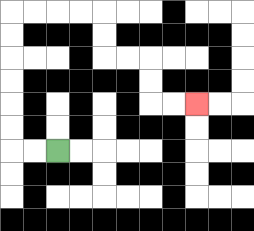{'start': '[2, 6]', 'end': '[8, 4]', 'path_directions': 'L,L,U,U,U,U,U,U,R,R,R,R,D,D,R,R,D,D,R,R', 'path_coordinates': '[[2, 6], [1, 6], [0, 6], [0, 5], [0, 4], [0, 3], [0, 2], [0, 1], [0, 0], [1, 0], [2, 0], [3, 0], [4, 0], [4, 1], [4, 2], [5, 2], [6, 2], [6, 3], [6, 4], [7, 4], [8, 4]]'}